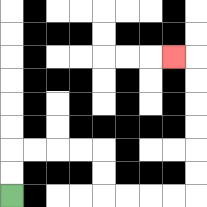{'start': '[0, 8]', 'end': '[7, 2]', 'path_directions': 'U,U,R,R,R,R,D,D,R,R,R,R,U,U,U,U,U,U,L', 'path_coordinates': '[[0, 8], [0, 7], [0, 6], [1, 6], [2, 6], [3, 6], [4, 6], [4, 7], [4, 8], [5, 8], [6, 8], [7, 8], [8, 8], [8, 7], [8, 6], [8, 5], [8, 4], [8, 3], [8, 2], [7, 2]]'}